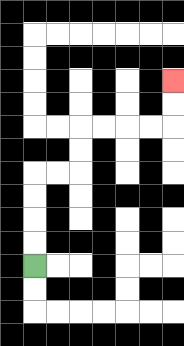{'start': '[1, 11]', 'end': '[7, 3]', 'path_directions': 'U,U,U,U,R,R,U,U,R,R,R,R,U,U', 'path_coordinates': '[[1, 11], [1, 10], [1, 9], [1, 8], [1, 7], [2, 7], [3, 7], [3, 6], [3, 5], [4, 5], [5, 5], [6, 5], [7, 5], [7, 4], [7, 3]]'}